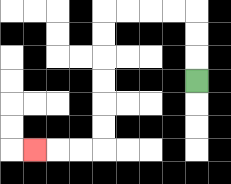{'start': '[8, 3]', 'end': '[1, 6]', 'path_directions': 'U,U,U,L,L,L,L,D,D,D,D,D,D,L,L,L', 'path_coordinates': '[[8, 3], [8, 2], [8, 1], [8, 0], [7, 0], [6, 0], [5, 0], [4, 0], [4, 1], [4, 2], [4, 3], [4, 4], [4, 5], [4, 6], [3, 6], [2, 6], [1, 6]]'}